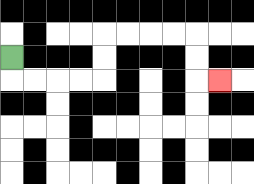{'start': '[0, 2]', 'end': '[9, 3]', 'path_directions': 'D,R,R,R,R,U,U,R,R,R,R,D,D,R', 'path_coordinates': '[[0, 2], [0, 3], [1, 3], [2, 3], [3, 3], [4, 3], [4, 2], [4, 1], [5, 1], [6, 1], [7, 1], [8, 1], [8, 2], [8, 3], [9, 3]]'}